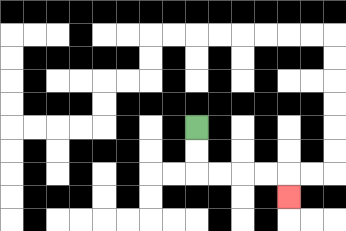{'start': '[8, 5]', 'end': '[12, 8]', 'path_directions': 'D,D,R,R,R,R,D', 'path_coordinates': '[[8, 5], [8, 6], [8, 7], [9, 7], [10, 7], [11, 7], [12, 7], [12, 8]]'}